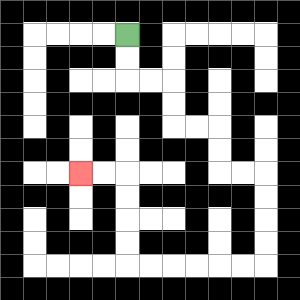{'start': '[5, 1]', 'end': '[3, 7]', 'path_directions': 'D,D,R,R,D,D,R,R,D,D,R,R,D,D,D,D,L,L,L,L,L,L,U,U,U,U,L,L', 'path_coordinates': '[[5, 1], [5, 2], [5, 3], [6, 3], [7, 3], [7, 4], [7, 5], [8, 5], [9, 5], [9, 6], [9, 7], [10, 7], [11, 7], [11, 8], [11, 9], [11, 10], [11, 11], [10, 11], [9, 11], [8, 11], [7, 11], [6, 11], [5, 11], [5, 10], [5, 9], [5, 8], [5, 7], [4, 7], [3, 7]]'}